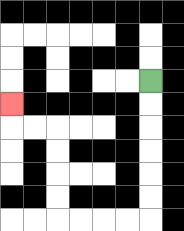{'start': '[6, 3]', 'end': '[0, 4]', 'path_directions': 'D,D,D,D,D,D,L,L,L,L,U,U,U,U,L,L,U', 'path_coordinates': '[[6, 3], [6, 4], [6, 5], [6, 6], [6, 7], [6, 8], [6, 9], [5, 9], [4, 9], [3, 9], [2, 9], [2, 8], [2, 7], [2, 6], [2, 5], [1, 5], [0, 5], [0, 4]]'}